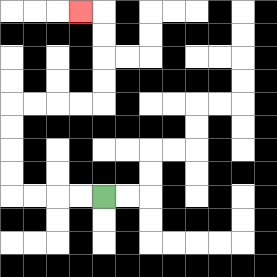{'start': '[4, 8]', 'end': '[3, 0]', 'path_directions': 'L,L,L,L,U,U,U,U,R,R,R,R,U,U,U,U,L', 'path_coordinates': '[[4, 8], [3, 8], [2, 8], [1, 8], [0, 8], [0, 7], [0, 6], [0, 5], [0, 4], [1, 4], [2, 4], [3, 4], [4, 4], [4, 3], [4, 2], [4, 1], [4, 0], [3, 0]]'}